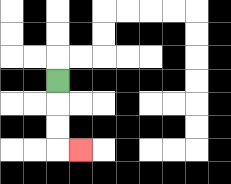{'start': '[2, 3]', 'end': '[3, 6]', 'path_directions': 'D,D,D,R', 'path_coordinates': '[[2, 3], [2, 4], [2, 5], [2, 6], [3, 6]]'}